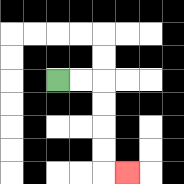{'start': '[2, 3]', 'end': '[5, 7]', 'path_directions': 'R,R,D,D,D,D,R', 'path_coordinates': '[[2, 3], [3, 3], [4, 3], [4, 4], [4, 5], [4, 6], [4, 7], [5, 7]]'}